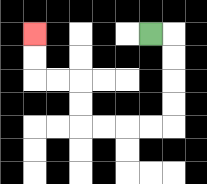{'start': '[6, 1]', 'end': '[1, 1]', 'path_directions': 'R,D,D,D,D,L,L,L,L,U,U,L,L,U,U', 'path_coordinates': '[[6, 1], [7, 1], [7, 2], [7, 3], [7, 4], [7, 5], [6, 5], [5, 5], [4, 5], [3, 5], [3, 4], [3, 3], [2, 3], [1, 3], [1, 2], [1, 1]]'}